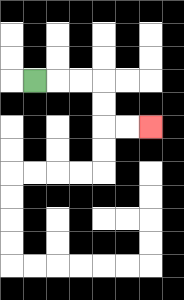{'start': '[1, 3]', 'end': '[6, 5]', 'path_directions': 'R,R,R,D,D,R,R', 'path_coordinates': '[[1, 3], [2, 3], [3, 3], [4, 3], [4, 4], [4, 5], [5, 5], [6, 5]]'}